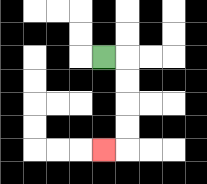{'start': '[4, 2]', 'end': '[4, 6]', 'path_directions': 'R,D,D,D,D,L', 'path_coordinates': '[[4, 2], [5, 2], [5, 3], [5, 4], [5, 5], [5, 6], [4, 6]]'}